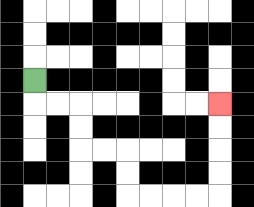{'start': '[1, 3]', 'end': '[9, 4]', 'path_directions': 'D,R,R,D,D,R,R,D,D,R,R,R,R,U,U,U,U', 'path_coordinates': '[[1, 3], [1, 4], [2, 4], [3, 4], [3, 5], [3, 6], [4, 6], [5, 6], [5, 7], [5, 8], [6, 8], [7, 8], [8, 8], [9, 8], [9, 7], [9, 6], [9, 5], [9, 4]]'}